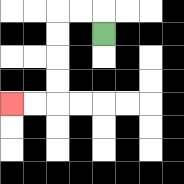{'start': '[4, 1]', 'end': '[0, 4]', 'path_directions': 'U,L,L,D,D,D,D,L,L', 'path_coordinates': '[[4, 1], [4, 0], [3, 0], [2, 0], [2, 1], [2, 2], [2, 3], [2, 4], [1, 4], [0, 4]]'}